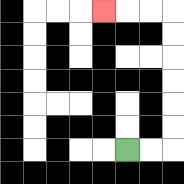{'start': '[5, 6]', 'end': '[4, 0]', 'path_directions': 'R,R,U,U,U,U,U,U,L,L,L', 'path_coordinates': '[[5, 6], [6, 6], [7, 6], [7, 5], [7, 4], [7, 3], [7, 2], [7, 1], [7, 0], [6, 0], [5, 0], [4, 0]]'}